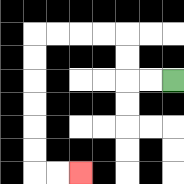{'start': '[7, 3]', 'end': '[3, 7]', 'path_directions': 'L,L,U,U,L,L,L,L,D,D,D,D,D,D,R,R', 'path_coordinates': '[[7, 3], [6, 3], [5, 3], [5, 2], [5, 1], [4, 1], [3, 1], [2, 1], [1, 1], [1, 2], [1, 3], [1, 4], [1, 5], [1, 6], [1, 7], [2, 7], [3, 7]]'}